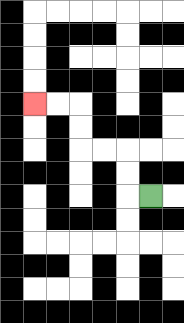{'start': '[6, 8]', 'end': '[1, 4]', 'path_directions': 'L,U,U,L,L,U,U,L,L', 'path_coordinates': '[[6, 8], [5, 8], [5, 7], [5, 6], [4, 6], [3, 6], [3, 5], [3, 4], [2, 4], [1, 4]]'}